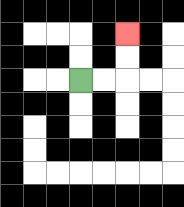{'start': '[3, 3]', 'end': '[5, 1]', 'path_directions': 'R,R,U,U', 'path_coordinates': '[[3, 3], [4, 3], [5, 3], [5, 2], [5, 1]]'}